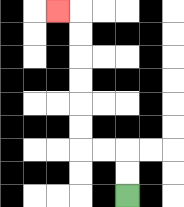{'start': '[5, 8]', 'end': '[2, 0]', 'path_directions': 'U,U,L,L,U,U,U,U,U,U,L', 'path_coordinates': '[[5, 8], [5, 7], [5, 6], [4, 6], [3, 6], [3, 5], [3, 4], [3, 3], [3, 2], [3, 1], [3, 0], [2, 0]]'}